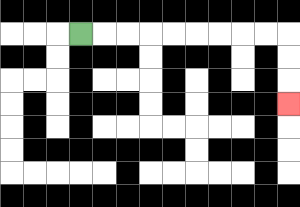{'start': '[3, 1]', 'end': '[12, 4]', 'path_directions': 'R,R,R,R,R,R,R,R,R,D,D,D', 'path_coordinates': '[[3, 1], [4, 1], [5, 1], [6, 1], [7, 1], [8, 1], [9, 1], [10, 1], [11, 1], [12, 1], [12, 2], [12, 3], [12, 4]]'}